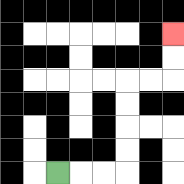{'start': '[2, 7]', 'end': '[7, 1]', 'path_directions': 'R,R,R,U,U,U,U,R,R,U,U', 'path_coordinates': '[[2, 7], [3, 7], [4, 7], [5, 7], [5, 6], [5, 5], [5, 4], [5, 3], [6, 3], [7, 3], [7, 2], [7, 1]]'}